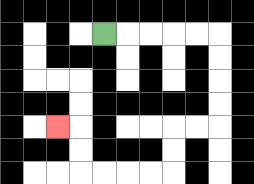{'start': '[4, 1]', 'end': '[2, 5]', 'path_directions': 'R,R,R,R,R,D,D,D,D,L,L,D,D,L,L,L,L,U,U,L', 'path_coordinates': '[[4, 1], [5, 1], [6, 1], [7, 1], [8, 1], [9, 1], [9, 2], [9, 3], [9, 4], [9, 5], [8, 5], [7, 5], [7, 6], [7, 7], [6, 7], [5, 7], [4, 7], [3, 7], [3, 6], [3, 5], [2, 5]]'}